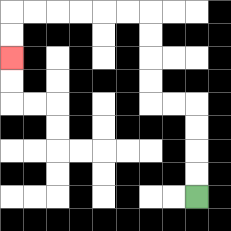{'start': '[8, 8]', 'end': '[0, 2]', 'path_directions': 'U,U,U,U,L,L,U,U,U,U,L,L,L,L,L,L,D,D', 'path_coordinates': '[[8, 8], [8, 7], [8, 6], [8, 5], [8, 4], [7, 4], [6, 4], [6, 3], [6, 2], [6, 1], [6, 0], [5, 0], [4, 0], [3, 0], [2, 0], [1, 0], [0, 0], [0, 1], [0, 2]]'}